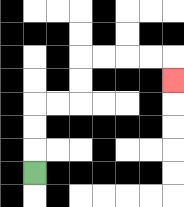{'start': '[1, 7]', 'end': '[7, 3]', 'path_directions': 'U,U,U,R,R,U,U,R,R,R,R,D', 'path_coordinates': '[[1, 7], [1, 6], [1, 5], [1, 4], [2, 4], [3, 4], [3, 3], [3, 2], [4, 2], [5, 2], [6, 2], [7, 2], [7, 3]]'}